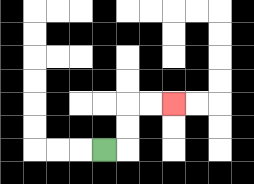{'start': '[4, 6]', 'end': '[7, 4]', 'path_directions': 'R,U,U,R,R', 'path_coordinates': '[[4, 6], [5, 6], [5, 5], [5, 4], [6, 4], [7, 4]]'}